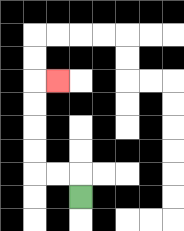{'start': '[3, 8]', 'end': '[2, 3]', 'path_directions': 'U,L,L,U,U,U,U,R', 'path_coordinates': '[[3, 8], [3, 7], [2, 7], [1, 7], [1, 6], [1, 5], [1, 4], [1, 3], [2, 3]]'}